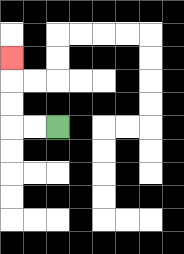{'start': '[2, 5]', 'end': '[0, 2]', 'path_directions': 'L,L,U,U,U', 'path_coordinates': '[[2, 5], [1, 5], [0, 5], [0, 4], [0, 3], [0, 2]]'}